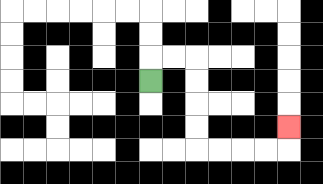{'start': '[6, 3]', 'end': '[12, 5]', 'path_directions': 'U,R,R,D,D,D,D,R,R,R,R,U', 'path_coordinates': '[[6, 3], [6, 2], [7, 2], [8, 2], [8, 3], [8, 4], [8, 5], [8, 6], [9, 6], [10, 6], [11, 6], [12, 6], [12, 5]]'}